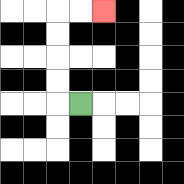{'start': '[3, 4]', 'end': '[4, 0]', 'path_directions': 'L,U,U,U,U,R,R', 'path_coordinates': '[[3, 4], [2, 4], [2, 3], [2, 2], [2, 1], [2, 0], [3, 0], [4, 0]]'}